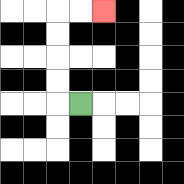{'start': '[3, 4]', 'end': '[4, 0]', 'path_directions': 'L,U,U,U,U,R,R', 'path_coordinates': '[[3, 4], [2, 4], [2, 3], [2, 2], [2, 1], [2, 0], [3, 0], [4, 0]]'}